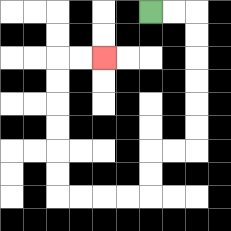{'start': '[6, 0]', 'end': '[4, 2]', 'path_directions': 'R,R,D,D,D,D,D,D,L,L,D,D,L,L,L,L,U,U,U,U,U,U,R,R', 'path_coordinates': '[[6, 0], [7, 0], [8, 0], [8, 1], [8, 2], [8, 3], [8, 4], [8, 5], [8, 6], [7, 6], [6, 6], [6, 7], [6, 8], [5, 8], [4, 8], [3, 8], [2, 8], [2, 7], [2, 6], [2, 5], [2, 4], [2, 3], [2, 2], [3, 2], [4, 2]]'}